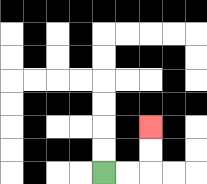{'start': '[4, 7]', 'end': '[6, 5]', 'path_directions': 'R,R,U,U', 'path_coordinates': '[[4, 7], [5, 7], [6, 7], [6, 6], [6, 5]]'}